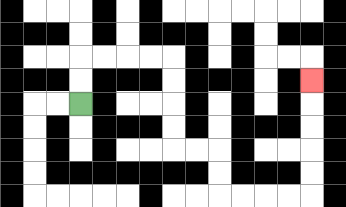{'start': '[3, 4]', 'end': '[13, 3]', 'path_directions': 'U,U,R,R,R,R,D,D,D,D,R,R,D,D,R,R,R,R,U,U,U,U,U', 'path_coordinates': '[[3, 4], [3, 3], [3, 2], [4, 2], [5, 2], [6, 2], [7, 2], [7, 3], [7, 4], [7, 5], [7, 6], [8, 6], [9, 6], [9, 7], [9, 8], [10, 8], [11, 8], [12, 8], [13, 8], [13, 7], [13, 6], [13, 5], [13, 4], [13, 3]]'}